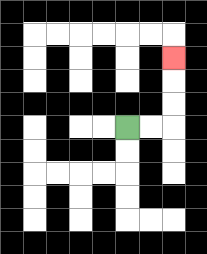{'start': '[5, 5]', 'end': '[7, 2]', 'path_directions': 'R,R,U,U,U', 'path_coordinates': '[[5, 5], [6, 5], [7, 5], [7, 4], [7, 3], [7, 2]]'}